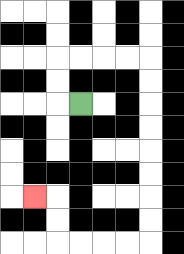{'start': '[3, 4]', 'end': '[1, 8]', 'path_directions': 'L,U,U,R,R,R,R,D,D,D,D,D,D,D,D,L,L,L,L,U,U,L', 'path_coordinates': '[[3, 4], [2, 4], [2, 3], [2, 2], [3, 2], [4, 2], [5, 2], [6, 2], [6, 3], [6, 4], [6, 5], [6, 6], [6, 7], [6, 8], [6, 9], [6, 10], [5, 10], [4, 10], [3, 10], [2, 10], [2, 9], [2, 8], [1, 8]]'}